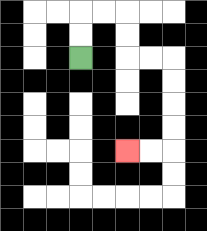{'start': '[3, 2]', 'end': '[5, 6]', 'path_directions': 'U,U,R,R,D,D,R,R,D,D,D,D,L,L', 'path_coordinates': '[[3, 2], [3, 1], [3, 0], [4, 0], [5, 0], [5, 1], [5, 2], [6, 2], [7, 2], [7, 3], [7, 4], [7, 5], [7, 6], [6, 6], [5, 6]]'}